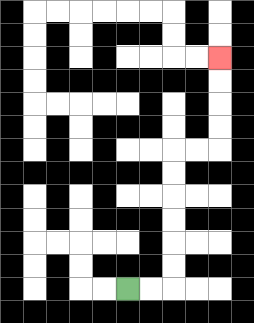{'start': '[5, 12]', 'end': '[9, 2]', 'path_directions': 'R,R,U,U,U,U,U,U,R,R,U,U,U,U', 'path_coordinates': '[[5, 12], [6, 12], [7, 12], [7, 11], [7, 10], [7, 9], [7, 8], [7, 7], [7, 6], [8, 6], [9, 6], [9, 5], [9, 4], [9, 3], [9, 2]]'}